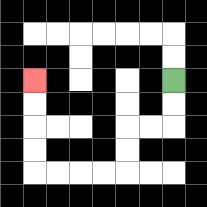{'start': '[7, 3]', 'end': '[1, 3]', 'path_directions': 'D,D,L,L,D,D,L,L,L,L,U,U,U,U', 'path_coordinates': '[[7, 3], [7, 4], [7, 5], [6, 5], [5, 5], [5, 6], [5, 7], [4, 7], [3, 7], [2, 7], [1, 7], [1, 6], [1, 5], [1, 4], [1, 3]]'}